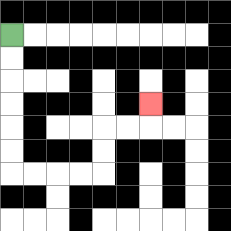{'start': '[0, 1]', 'end': '[6, 4]', 'path_directions': 'D,D,D,D,D,D,R,R,R,R,U,U,R,R,U', 'path_coordinates': '[[0, 1], [0, 2], [0, 3], [0, 4], [0, 5], [0, 6], [0, 7], [1, 7], [2, 7], [3, 7], [4, 7], [4, 6], [4, 5], [5, 5], [6, 5], [6, 4]]'}